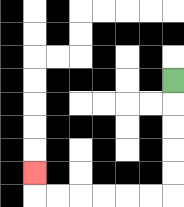{'start': '[7, 3]', 'end': '[1, 7]', 'path_directions': 'D,D,D,D,D,L,L,L,L,L,L,U', 'path_coordinates': '[[7, 3], [7, 4], [7, 5], [7, 6], [7, 7], [7, 8], [6, 8], [5, 8], [4, 8], [3, 8], [2, 8], [1, 8], [1, 7]]'}